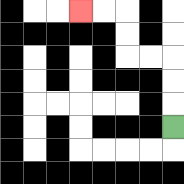{'start': '[7, 5]', 'end': '[3, 0]', 'path_directions': 'U,U,U,L,L,U,U,L,L', 'path_coordinates': '[[7, 5], [7, 4], [7, 3], [7, 2], [6, 2], [5, 2], [5, 1], [5, 0], [4, 0], [3, 0]]'}